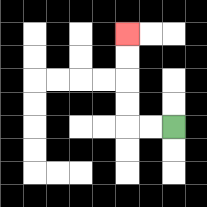{'start': '[7, 5]', 'end': '[5, 1]', 'path_directions': 'L,L,U,U,U,U', 'path_coordinates': '[[7, 5], [6, 5], [5, 5], [5, 4], [5, 3], [5, 2], [5, 1]]'}